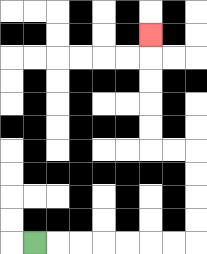{'start': '[1, 10]', 'end': '[6, 1]', 'path_directions': 'R,R,R,R,R,R,R,U,U,U,U,L,L,U,U,U,U,U', 'path_coordinates': '[[1, 10], [2, 10], [3, 10], [4, 10], [5, 10], [6, 10], [7, 10], [8, 10], [8, 9], [8, 8], [8, 7], [8, 6], [7, 6], [6, 6], [6, 5], [6, 4], [6, 3], [6, 2], [6, 1]]'}